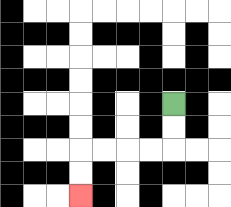{'start': '[7, 4]', 'end': '[3, 8]', 'path_directions': 'D,D,L,L,L,L,D,D', 'path_coordinates': '[[7, 4], [7, 5], [7, 6], [6, 6], [5, 6], [4, 6], [3, 6], [3, 7], [3, 8]]'}